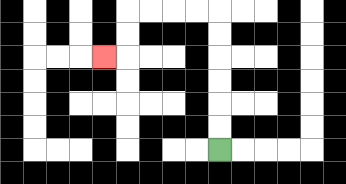{'start': '[9, 6]', 'end': '[4, 2]', 'path_directions': 'U,U,U,U,U,U,L,L,L,L,D,D,L', 'path_coordinates': '[[9, 6], [9, 5], [9, 4], [9, 3], [9, 2], [9, 1], [9, 0], [8, 0], [7, 0], [6, 0], [5, 0], [5, 1], [5, 2], [4, 2]]'}